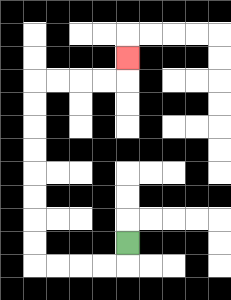{'start': '[5, 10]', 'end': '[5, 2]', 'path_directions': 'D,L,L,L,L,U,U,U,U,U,U,U,U,R,R,R,R,U', 'path_coordinates': '[[5, 10], [5, 11], [4, 11], [3, 11], [2, 11], [1, 11], [1, 10], [1, 9], [1, 8], [1, 7], [1, 6], [1, 5], [1, 4], [1, 3], [2, 3], [3, 3], [4, 3], [5, 3], [5, 2]]'}